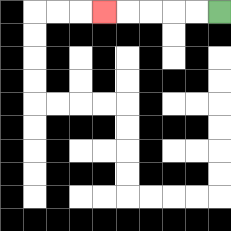{'start': '[9, 0]', 'end': '[4, 0]', 'path_directions': 'L,L,L,L,L', 'path_coordinates': '[[9, 0], [8, 0], [7, 0], [6, 0], [5, 0], [4, 0]]'}